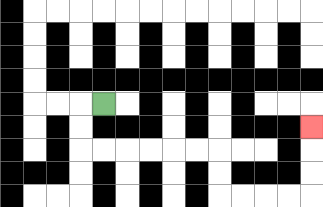{'start': '[4, 4]', 'end': '[13, 5]', 'path_directions': 'L,D,D,R,R,R,R,R,R,D,D,R,R,R,R,U,U,U', 'path_coordinates': '[[4, 4], [3, 4], [3, 5], [3, 6], [4, 6], [5, 6], [6, 6], [7, 6], [8, 6], [9, 6], [9, 7], [9, 8], [10, 8], [11, 8], [12, 8], [13, 8], [13, 7], [13, 6], [13, 5]]'}